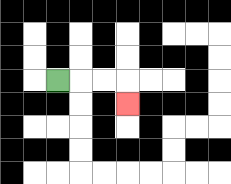{'start': '[2, 3]', 'end': '[5, 4]', 'path_directions': 'R,R,R,D', 'path_coordinates': '[[2, 3], [3, 3], [4, 3], [5, 3], [5, 4]]'}